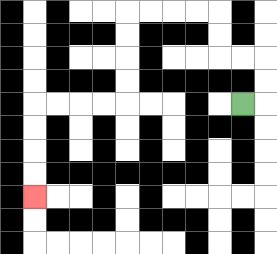{'start': '[10, 4]', 'end': '[1, 8]', 'path_directions': 'R,U,U,L,L,U,U,L,L,L,L,D,D,D,D,L,L,L,L,D,D,D,D', 'path_coordinates': '[[10, 4], [11, 4], [11, 3], [11, 2], [10, 2], [9, 2], [9, 1], [9, 0], [8, 0], [7, 0], [6, 0], [5, 0], [5, 1], [5, 2], [5, 3], [5, 4], [4, 4], [3, 4], [2, 4], [1, 4], [1, 5], [1, 6], [1, 7], [1, 8]]'}